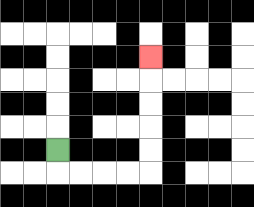{'start': '[2, 6]', 'end': '[6, 2]', 'path_directions': 'D,R,R,R,R,U,U,U,U,U', 'path_coordinates': '[[2, 6], [2, 7], [3, 7], [4, 7], [5, 7], [6, 7], [6, 6], [6, 5], [6, 4], [6, 3], [6, 2]]'}